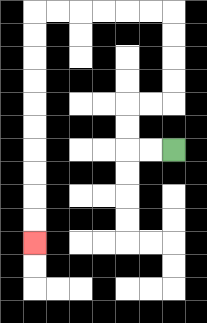{'start': '[7, 6]', 'end': '[1, 10]', 'path_directions': 'L,L,U,U,R,R,U,U,U,U,L,L,L,L,L,L,D,D,D,D,D,D,D,D,D,D', 'path_coordinates': '[[7, 6], [6, 6], [5, 6], [5, 5], [5, 4], [6, 4], [7, 4], [7, 3], [7, 2], [7, 1], [7, 0], [6, 0], [5, 0], [4, 0], [3, 0], [2, 0], [1, 0], [1, 1], [1, 2], [1, 3], [1, 4], [1, 5], [1, 6], [1, 7], [1, 8], [1, 9], [1, 10]]'}